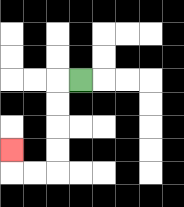{'start': '[3, 3]', 'end': '[0, 6]', 'path_directions': 'L,D,D,D,D,L,L,U', 'path_coordinates': '[[3, 3], [2, 3], [2, 4], [2, 5], [2, 6], [2, 7], [1, 7], [0, 7], [0, 6]]'}